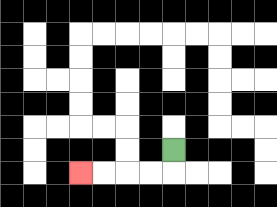{'start': '[7, 6]', 'end': '[3, 7]', 'path_directions': 'D,L,L,L,L', 'path_coordinates': '[[7, 6], [7, 7], [6, 7], [5, 7], [4, 7], [3, 7]]'}